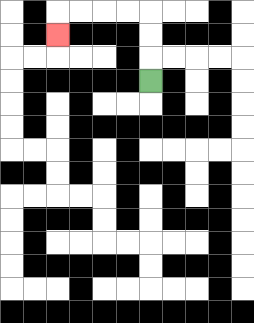{'start': '[6, 3]', 'end': '[2, 1]', 'path_directions': 'U,U,U,L,L,L,L,D', 'path_coordinates': '[[6, 3], [6, 2], [6, 1], [6, 0], [5, 0], [4, 0], [3, 0], [2, 0], [2, 1]]'}